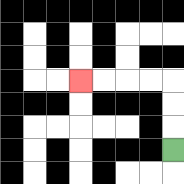{'start': '[7, 6]', 'end': '[3, 3]', 'path_directions': 'U,U,U,L,L,L,L', 'path_coordinates': '[[7, 6], [7, 5], [7, 4], [7, 3], [6, 3], [5, 3], [4, 3], [3, 3]]'}